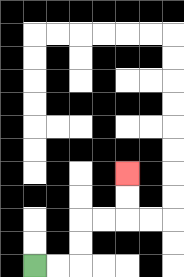{'start': '[1, 11]', 'end': '[5, 7]', 'path_directions': 'R,R,U,U,R,R,U,U', 'path_coordinates': '[[1, 11], [2, 11], [3, 11], [3, 10], [3, 9], [4, 9], [5, 9], [5, 8], [5, 7]]'}